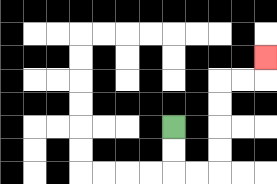{'start': '[7, 5]', 'end': '[11, 2]', 'path_directions': 'D,D,R,R,U,U,U,U,R,R,U', 'path_coordinates': '[[7, 5], [7, 6], [7, 7], [8, 7], [9, 7], [9, 6], [9, 5], [9, 4], [9, 3], [10, 3], [11, 3], [11, 2]]'}